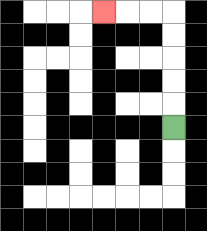{'start': '[7, 5]', 'end': '[4, 0]', 'path_directions': 'U,U,U,U,U,L,L,L', 'path_coordinates': '[[7, 5], [7, 4], [7, 3], [7, 2], [7, 1], [7, 0], [6, 0], [5, 0], [4, 0]]'}